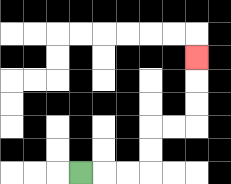{'start': '[3, 7]', 'end': '[8, 2]', 'path_directions': 'R,R,R,U,U,R,R,U,U,U', 'path_coordinates': '[[3, 7], [4, 7], [5, 7], [6, 7], [6, 6], [6, 5], [7, 5], [8, 5], [8, 4], [8, 3], [8, 2]]'}